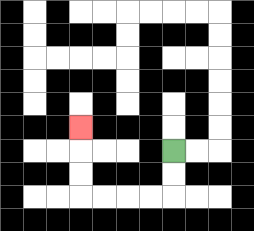{'start': '[7, 6]', 'end': '[3, 5]', 'path_directions': 'D,D,L,L,L,L,U,U,U', 'path_coordinates': '[[7, 6], [7, 7], [7, 8], [6, 8], [5, 8], [4, 8], [3, 8], [3, 7], [3, 6], [3, 5]]'}